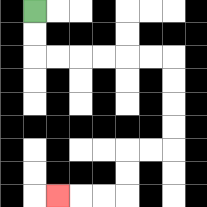{'start': '[1, 0]', 'end': '[2, 8]', 'path_directions': 'D,D,R,R,R,R,R,R,D,D,D,D,L,L,D,D,L,L,L', 'path_coordinates': '[[1, 0], [1, 1], [1, 2], [2, 2], [3, 2], [4, 2], [5, 2], [6, 2], [7, 2], [7, 3], [7, 4], [7, 5], [7, 6], [6, 6], [5, 6], [5, 7], [5, 8], [4, 8], [3, 8], [2, 8]]'}